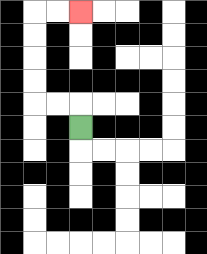{'start': '[3, 5]', 'end': '[3, 0]', 'path_directions': 'U,L,L,U,U,U,U,R,R', 'path_coordinates': '[[3, 5], [3, 4], [2, 4], [1, 4], [1, 3], [1, 2], [1, 1], [1, 0], [2, 0], [3, 0]]'}